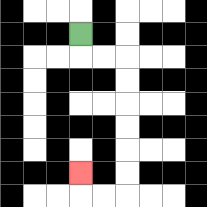{'start': '[3, 1]', 'end': '[3, 7]', 'path_directions': 'D,R,R,D,D,D,D,D,D,L,L,U', 'path_coordinates': '[[3, 1], [3, 2], [4, 2], [5, 2], [5, 3], [5, 4], [5, 5], [5, 6], [5, 7], [5, 8], [4, 8], [3, 8], [3, 7]]'}